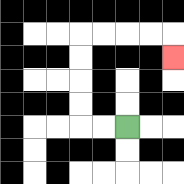{'start': '[5, 5]', 'end': '[7, 2]', 'path_directions': 'L,L,U,U,U,U,R,R,R,R,D', 'path_coordinates': '[[5, 5], [4, 5], [3, 5], [3, 4], [3, 3], [3, 2], [3, 1], [4, 1], [5, 1], [6, 1], [7, 1], [7, 2]]'}